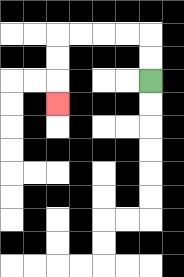{'start': '[6, 3]', 'end': '[2, 4]', 'path_directions': 'U,U,L,L,L,L,D,D,D', 'path_coordinates': '[[6, 3], [6, 2], [6, 1], [5, 1], [4, 1], [3, 1], [2, 1], [2, 2], [2, 3], [2, 4]]'}